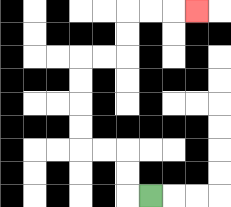{'start': '[6, 8]', 'end': '[8, 0]', 'path_directions': 'L,U,U,L,L,U,U,U,U,R,R,U,U,R,R,R', 'path_coordinates': '[[6, 8], [5, 8], [5, 7], [5, 6], [4, 6], [3, 6], [3, 5], [3, 4], [3, 3], [3, 2], [4, 2], [5, 2], [5, 1], [5, 0], [6, 0], [7, 0], [8, 0]]'}